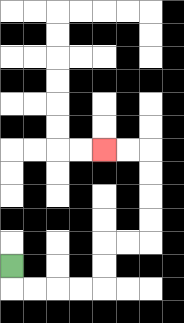{'start': '[0, 11]', 'end': '[4, 6]', 'path_directions': 'D,R,R,R,R,U,U,R,R,U,U,U,U,L,L', 'path_coordinates': '[[0, 11], [0, 12], [1, 12], [2, 12], [3, 12], [4, 12], [4, 11], [4, 10], [5, 10], [6, 10], [6, 9], [6, 8], [6, 7], [6, 6], [5, 6], [4, 6]]'}